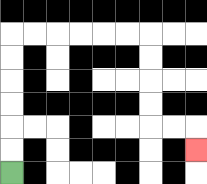{'start': '[0, 7]', 'end': '[8, 6]', 'path_directions': 'U,U,U,U,U,U,R,R,R,R,R,R,D,D,D,D,R,R,D', 'path_coordinates': '[[0, 7], [0, 6], [0, 5], [0, 4], [0, 3], [0, 2], [0, 1], [1, 1], [2, 1], [3, 1], [4, 1], [5, 1], [6, 1], [6, 2], [6, 3], [6, 4], [6, 5], [7, 5], [8, 5], [8, 6]]'}